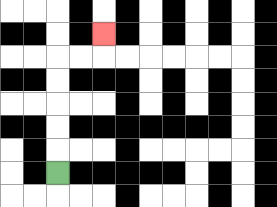{'start': '[2, 7]', 'end': '[4, 1]', 'path_directions': 'U,U,U,U,U,R,R,U', 'path_coordinates': '[[2, 7], [2, 6], [2, 5], [2, 4], [2, 3], [2, 2], [3, 2], [4, 2], [4, 1]]'}